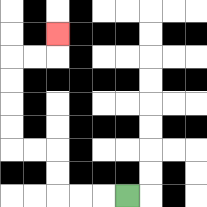{'start': '[5, 8]', 'end': '[2, 1]', 'path_directions': 'L,L,L,U,U,L,L,U,U,U,U,R,R,U', 'path_coordinates': '[[5, 8], [4, 8], [3, 8], [2, 8], [2, 7], [2, 6], [1, 6], [0, 6], [0, 5], [0, 4], [0, 3], [0, 2], [1, 2], [2, 2], [2, 1]]'}